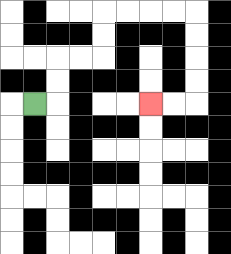{'start': '[1, 4]', 'end': '[6, 4]', 'path_directions': 'R,U,U,R,R,U,U,R,R,R,R,D,D,D,D,L,L', 'path_coordinates': '[[1, 4], [2, 4], [2, 3], [2, 2], [3, 2], [4, 2], [4, 1], [4, 0], [5, 0], [6, 0], [7, 0], [8, 0], [8, 1], [8, 2], [8, 3], [8, 4], [7, 4], [6, 4]]'}